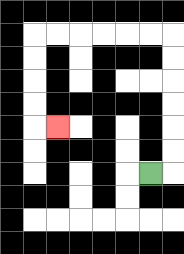{'start': '[6, 7]', 'end': '[2, 5]', 'path_directions': 'R,U,U,U,U,U,U,L,L,L,L,L,L,D,D,D,D,R', 'path_coordinates': '[[6, 7], [7, 7], [7, 6], [7, 5], [7, 4], [7, 3], [7, 2], [7, 1], [6, 1], [5, 1], [4, 1], [3, 1], [2, 1], [1, 1], [1, 2], [1, 3], [1, 4], [1, 5], [2, 5]]'}